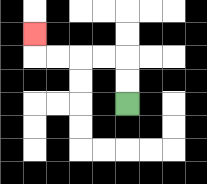{'start': '[5, 4]', 'end': '[1, 1]', 'path_directions': 'U,U,L,L,L,L,U', 'path_coordinates': '[[5, 4], [5, 3], [5, 2], [4, 2], [3, 2], [2, 2], [1, 2], [1, 1]]'}